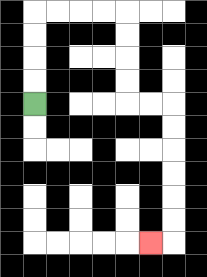{'start': '[1, 4]', 'end': '[6, 10]', 'path_directions': 'U,U,U,U,R,R,R,R,D,D,D,D,R,R,D,D,D,D,D,D,L', 'path_coordinates': '[[1, 4], [1, 3], [1, 2], [1, 1], [1, 0], [2, 0], [3, 0], [4, 0], [5, 0], [5, 1], [5, 2], [5, 3], [5, 4], [6, 4], [7, 4], [7, 5], [7, 6], [7, 7], [7, 8], [7, 9], [7, 10], [6, 10]]'}